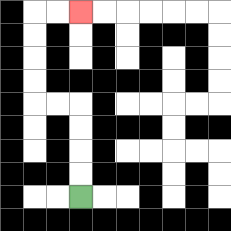{'start': '[3, 8]', 'end': '[3, 0]', 'path_directions': 'U,U,U,U,L,L,U,U,U,U,R,R', 'path_coordinates': '[[3, 8], [3, 7], [3, 6], [3, 5], [3, 4], [2, 4], [1, 4], [1, 3], [1, 2], [1, 1], [1, 0], [2, 0], [3, 0]]'}